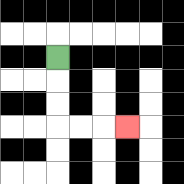{'start': '[2, 2]', 'end': '[5, 5]', 'path_directions': 'D,D,D,R,R,R', 'path_coordinates': '[[2, 2], [2, 3], [2, 4], [2, 5], [3, 5], [4, 5], [5, 5]]'}